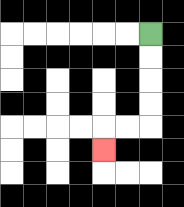{'start': '[6, 1]', 'end': '[4, 6]', 'path_directions': 'D,D,D,D,L,L,D', 'path_coordinates': '[[6, 1], [6, 2], [6, 3], [6, 4], [6, 5], [5, 5], [4, 5], [4, 6]]'}